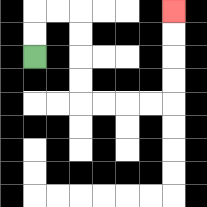{'start': '[1, 2]', 'end': '[7, 0]', 'path_directions': 'U,U,R,R,D,D,D,D,R,R,R,R,U,U,U,U', 'path_coordinates': '[[1, 2], [1, 1], [1, 0], [2, 0], [3, 0], [3, 1], [3, 2], [3, 3], [3, 4], [4, 4], [5, 4], [6, 4], [7, 4], [7, 3], [7, 2], [7, 1], [7, 0]]'}